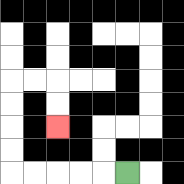{'start': '[5, 7]', 'end': '[2, 5]', 'path_directions': 'L,L,L,L,L,U,U,U,U,R,R,D,D', 'path_coordinates': '[[5, 7], [4, 7], [3, 7], [2, 7], [1, 7], [0, 7], [0, 6], [0, 5], [0, 4], [0, 3], [1, 3], [2, 3], [2, 4], [2, 5]]'}